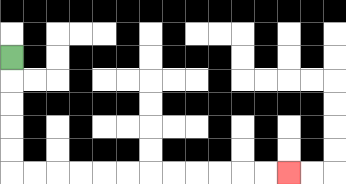{'start': '[0, 2]', 'end': '[12, 7]', 'path_directions': 'D,D,D,D,D,R,R,R,R,R,R,R,R,R,R,R,R', 'path_coordinates': '[[0, 2], [0, 3], [0, 4], [0, 5], [0, 6], [0, 7], [1, 7], [2, 7], [3, 7], [4, 7], [5, 7], [6, 7], [7, 7], [8, 7], [9, 7], [10, 7], [11, 7], [12, 7]]'}